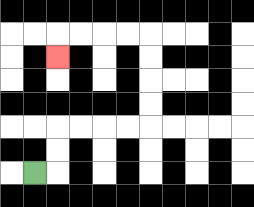{'start': '[1, 7]', 'end': '[2, 2]', 'path_directions': 'R,U,U,R,R,R,R,U,U,U,U,L,L,L,L,D', 'path_coordinates': '[[1, 7], [2, 7], [2, 6], [2, 5], [3, 5], [4, 5], [5, 5], [6, 5], [6, 4], [6, 3], [6, 2], [6, 1], [5, 1], [4, 1], [3, 1], [2, 1], [2, 2]]'}